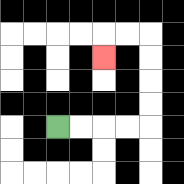{'start': '[2, 5]', 'end': '[4, 2]', 'path_directions': 'R,R,R,R,U,U,U,U,L,L,D', 'path_coordinates': '[[2, 5], [3, 5], [4, 5], [5, 5], [6, 5], [6, 4], [6, 3], [6, 2], [6, 1], [5, 1], [4, 1], [4, 2]]'}